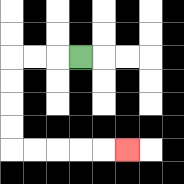{'start': '[3, 2]', 'end': '[5, 6]', 'path_directions': 'L,L,L,D,D,D,D,R,R,R,R,R', 'path_coordinates': '[[3, 2], [2, 2], [1, 2], [0, 2], [0, 3], [0, 4], [0, 5], [0, 6], [1, 6], [2, 6], [3, 6], [4, 6], [5, 6]]'}